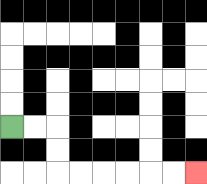{'start': '[0, 5]', 'end': '[8, 7]', 'path_directions': 'R,R,D,D,R,R,R,R,R,R', 'path_coordinates': '[[0, 5], [1, 5], [2, 5], [2, 6], [2, 7], [3, 7], [4, 7], [5, 7], [6, 7], [7, 7], [8, 7]]'}